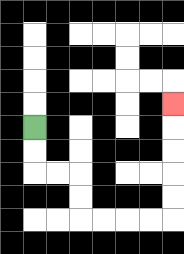{'start': '[1, 5]', 'end': '[7, 4]', 'path_directions': 'D,D,R,R,D,D,R,R,R,R,U,U,U,U,U', 'path_coordinates': '[[1, 5], [1, 6], [1, 7], [2, 7], [3, 7], [3, 8], [3, 9], [4, 9], [5, 9], [6, 9], [7, 9], [7, 8], [7, 7], [7, 6], [7, 5], [7, 4]]'}